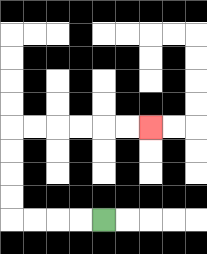{'start': '[4, 9]', 'end': '[6, 5]', 'path_directions': 'L,L,L,L,U,U,U,U,R,R,R,R,R,R', 'path_coordinates': '[[4, 9], [3, 9], [2, 9], [1, 9], [0, 9], [0, 8], [0, 7], [0, 6], [0, 5], [1, 5], [2, 5], [3, 5], [4, 5], [5, 5], [6, 5]]'}